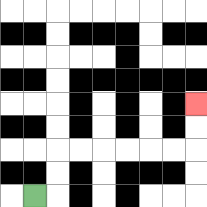{'start': '[1, 8]', 'end': '[8, 4]', 'path_directions': 'R,U,U,R,R,R,R,R,R,U,U', 'path_coordinates': '[[1, 8], [2, 8], [2, 7], [2, 6], [3, 6], [4, 6], [5, 6], [6, 6], [7, 6], [8, 6], [8, 5], [8, 4]]'}